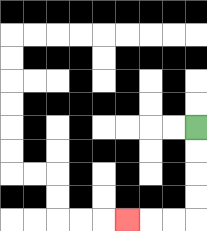{'start': '[8, 5]', 'end': '[5, 9]', 'path_directions': 'D,D,D,D,L,L,L', 'path_coordinates': '[[8, 5], [8, 6], [8, 7], [8, 8], [8, 9], [7, 9], [6, 9], [5, 9]]'}